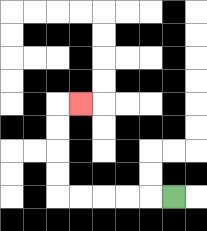{'start': '[7, 8]', 'end': '[3, 4]', 'path_directions': 'L,L,L,L,L,U,U,U,U,R', 'path_coordinates': '[[7, 8], [6, 8], [5, 8], [4, 8], [3, 8], [2, 8], [2, 7], [2, 6], [2, 5], [2, 4], [3, 4]]'}